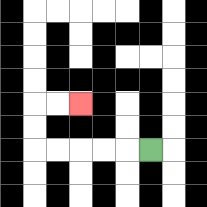{'start': '[6, 6]', 'end': '[3, 4]', 'path_directions': 'L,L,L,L,L,U,U,R,R', 'path_coordinates': '[[6, 6], [5, 6], [4, 6], [3, 6], [2, 6], [1, 6], [1, 5], [1, 4], [2, 4], [3, 4]]'}